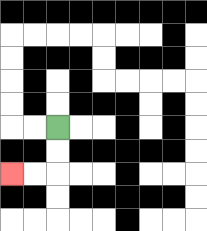{'start': '[2, 5]', 'end': '[0, 7]', 'path_directions': 'D,D,L,L', 'path_coordinates': '[[2, 5], [2, 6], [2, 7], [1, 7], [0, 7]]'}